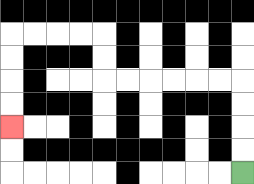{'start': '[10, 7]', 'end': '[0, 5]', 'path_directions': 'U,U,U,U,L,L,L,L,L,L,U,U,L,L,L,L,D,D,D,D', 'path_coordinates': '[[10, 7], [10, 6], [10, 5], [10, 4], [10, 3], [9, 3], [8, 3], [7, 3], [6, 3], [5, 3], [4, 3], [4, 2], [4, 1], [3, 1], [2, 1], [1, 1], [0, 1], [0, 2], [0, 3], [0, 4], [0, 5]]'}